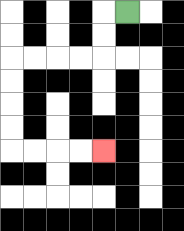{'start': '[5, 0]', 'end': '[4, 6]', 'path_directions': 'L,D,D,L,L,L,L,D,D,D,D,R,R,R,R', 'path_coordinates': '[[5, 0], [4, 0], [4, 1], [4, 2], [3, 2], [2, 2], [1, 2], [0, 2], [0, 3], [0, 4], [0, 5], [0, 6], [1, 6], [2, 6], [3, 6], [4, 6]]'}